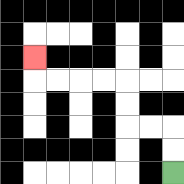{'start': '[7, 7]', 'end': '[1, 2]', 'path_directions': 'U,U,L,L,U,U,L,L,L,L,U', 'path_coordinates': '[[7, 7], [7, 6], [7, 5], [6, 5], [5, 5], [5, 4], [5, 3], [4, 3], [3, 3], [2, 3], [1, 3], [1, 2]]'}